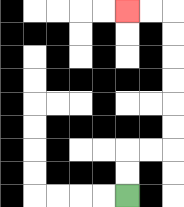{'start': '[5, 8]', 'end': '[5, 0]', 'path_directions': 'U,U,R,R,U,U,U,U,U,U,L,L', 'path_coordinates': '[[5, 8], [5, 7], [5, 6], [6, 6], [7, 6], [7, 5], [7, 4], [7, 3], [7, 2], [7, 1], [7, 0], [6, 0], [5, 0]]'}